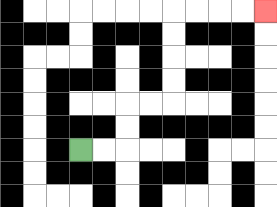{'start': '[3, 6]', 'end': '[11, 0]', 'path_directions': 'R,R,U,U,R,R,U,U,U,U,R,R,R,R', 'path_coordinates': '[[3, 6], [4, 6], [5, 6], [5, 5], [5, 4], [6, 4], [7, 4], [7, 3], [7, 2], [7, 1], [7, 0], [8, 0], [9, 0], [10, 0], [11, 0]]'}